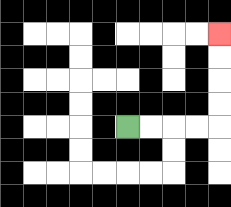{'start': '[5, 5]', 'end': '[9, 1]', 'path_directions': 'R,R,R,R,U,U,U,U', 'path_coordinates': '[[5, 5], [6, 5], [7, 5], [8, 5], [9, 5], [9, 4], [9, 3], [9, 2], [9, 1]]'}